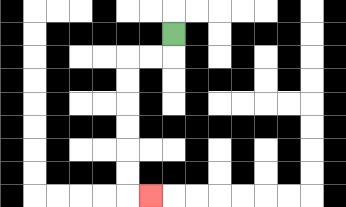{'start': '[7, 1]', 'end': '[6, 8]', 'path_directions': 'D,L,L,D,D,D,D,D,D,R', 'path_coordinates': '[[7, 1], [7, 2], [6, 2], [5, 2], [5, 3], [5, 4], [5, 5], [5, 6], [5, 7], [5, 8], [6, 8]]'}